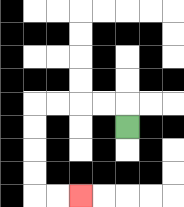{'start': '[5, 5]', 'end': '[3, 8]', 'path_directions': 'U,L,L,L,L,D,D,D,D,R,R', 'path_coordinates': '[[5, 5], [5, 4], [4, 4], [3, 4], [2, 4], [1, 4], [1, 5], [1, 6], [1, 7], [1, 8], [2, 8], [3, 8]]'}